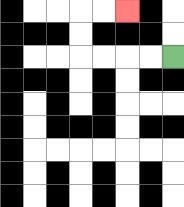{'start': '[7, 2]', 'end': '[5, 0]', 'path_directions': 'L,L,L,L,U,U,R,R', 'path_coordinates': '[[7, 2], [6, 2], [5, 2], [4, 2], [3, 2], [3, 1], [3, 0], [4, 0], [5, 0]]'}